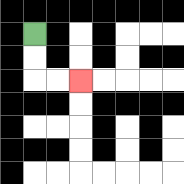{'start': '[1, 1]', 'end': '[3, 3]', 'path_directions': 'D,D,R,R', 'path_coordinates': '[[1, 1], [1, 2], [1, 3], [2, 3], [3, 3]]'}